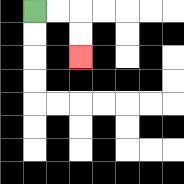{'start': '[1, 0]', 'end': '[3, 2]', 'path_directions': 'R,R,D,D', 'path_coordinates': '[[1, 0], [2, 0], [3, 0], [3, 1], [3, 2]]'}